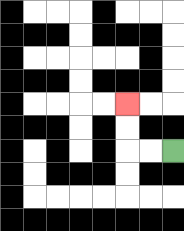{'start': '[7, 6]', 'end': '[5, 4]', 'path_directions': 'L,L,U,U', 'path_coordinates': '[[7, 6], [6, 6], [5, 6], [5, 5], [5, 4]]'}